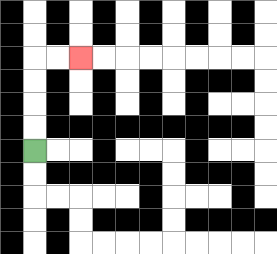{'start': '[1, 6]', 'end': '[3, 2]', 'path_directions': 'U,U,U,U,R,R', 'path_coordinates': '[[1, 6], [1, 5], [1, 4], [1, 3], [1, 2], [2, 2], [3, 2]]'}